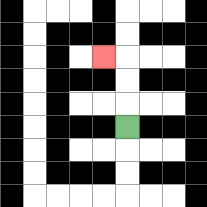{'start': '[5, 5]', 'end': '[4, 2]', 'path_directions': 'U,U,U,L', 'path_coordinates': '[[5, 5], [5, 4], [5, 3], [5, 2], [4, 2]]'}